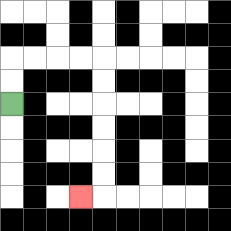{'start': '[0, 4]', 'end': '[3, 8]', 'path_directions': 'U,U,R,R,R,R,D,D,D,D,D,D,L', 'path_coordinates': '[[0, 4], [0, 3], [0, 2], [1, 2], [2, 2], [3, 2], [4, 2], [4, 3], [4, 4], [4, 5], [4, 6], [4, 7], [4, 8], [3, 8]]'}